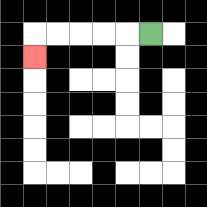{'start': '[6, 1]', 'end': '[1, 2]', 'path_directions': 'L,L,L,L,L,D', 'path_coordinates': '[[6, 1], [5, 1], [4, 1], [3, 1], [2, 1], [1, 1], [1, 2]]'}